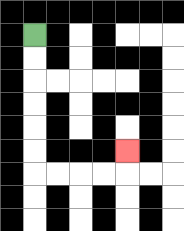{'start': '[1, 1]', 'end': '[5, 6]', 'path_directions': 'D,D,D,D,D,D,R,R,R,R,U', 'path_coordinates': '[[1, 1], [1, 2], [1, 3], [1, 4], [1, 5], [1, 6], [1, 7], [2, 7], [3, 7], [4, 7], [5, 7], [5, 6]]'}